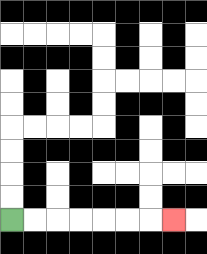{'start': '[0, 9]', 'end': '[7, 9]', 'path_directions': 'R,R,R,R,R,R,R', 'path_coordinates': '[[0, 9], [1, 9], [2, 9], [3, 9], [4, 9], [5, 9], [6, 9], [7, 9]]'}